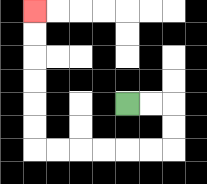{'start': '[5, 4]', 'end': '[1, 0]', 'path_directions': 'R,R,D,D,L,L,L,L,L,L,U,U,U,U,U,U', 'path_coordinates': '[[5, 4], [6, 4], [7, 4], [7, 5], [7, 6], [6, 6], [5, 6], [4, 6], [3, 6], [2, 6], [1, 6], [1, 5], [1, 4], [1, 3], [1, 2], [1, 1], [1, 0]]'}